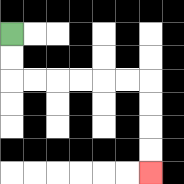{'start': '[0, 1]', 'end': '[6, 7]', 'path_directions': 'D,D,R,R,R,R,R,R,D,D,D,D', 'path_coordinates': '[[0, 1], [0, 2], [0, 3], [1, 3], [2, 3], [3, 3], [4, 3], [5, 3], [6, 3], [6, 4], [6, 5], [6, 6], [6, 7]]'}